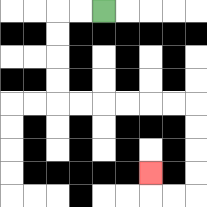{'start': '[4, 0]', 'end': '[6, 7]', 'path_directions': 'L,L,D,D,D,D,R,R,R,R,R,R,D,D,D,D,L,L,U', 'path_coordinates': '[[4, 0], [3, 0], [2, 0], [2, 1], [2, 2], [2, 3], [2, 4], [3, 4], [4, 4], [5, 4], [6, 4], [7, 4], [8, 4], [8, 5], [8, 6], [8, 7], [8, 8], [7, 8], [6, 8], [6, 7]]'}